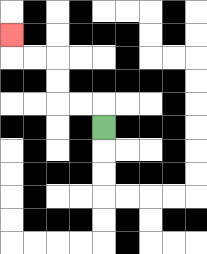{'start': '[4, 5]', 'end': '[0, 1]', 'path_directions': 'U,L,L,U,U,L,L,U', 'path_coordinates': '[[4, 5], [4, 4], [3, 4], [2, 4], [2, 3], [2, 2], [1, 2], [0, 2], [0, 1]]'}